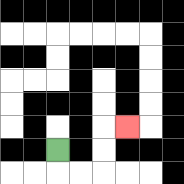{'start': '[2, 6]', 'end': '[5, 5]', 'path_directions': 'D,R,R,U,U,R', 'path_coordinates': '[[2, 6], [2, 7], [3, 7], [4, 7], [4, 6], [4, 5], [5, 5]]'}